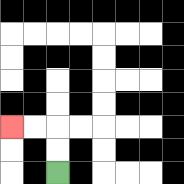{'start': '[2, 7]', 'end': '[0, 5]', 'path_directions': 'U,U,L,L', 'path_coordinates': '[[2, 7], [2, 6], [2, 5], [1, 5], [0, 5]]'}